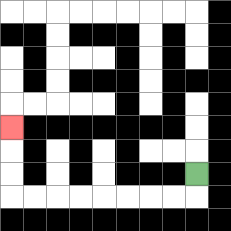{'start': '[8, 7]', 'end': '[0, 5]', 'path_directions': 'D,L,L,L,L,L,L,L,L,U,U,U', 'path_coordinates': '[[8, 7], [8, 8], [7, 8], [6, 8], [5, 8], [4, 8], [3, 8], [2, 8], [1, 8], [0, 8], [0, 7], [0, 6], [0, 5]]'}